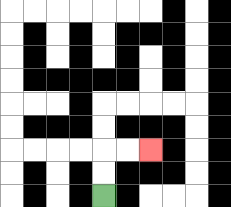{'start': '[4, 8]', 'end': '[6, 6]', 'path_directions': 'U,U,R,R', 'path_coordinates': '[[4, 8], [4, 7], [4, 6], [5, 6], [6, 6]]'}